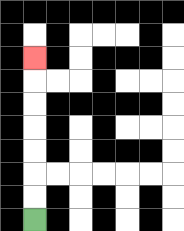{'start': '[1, 9]', 'end': '[1, 2]', 'path_directions': 'U,U,U,U,U,U,U', 'path_coordinates': '[[1, 9], [1, 8], [1, 7], [1, 6], [1, 5], [1, 4], [1, 3], [1, 2]]'}